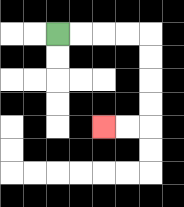{'start': '[2, 1]', 'end': '[4, 5]', 'path_directions': 'R,R,R,R,D,D,D,D,L,L', 'path_coordinates': '[[2, 1], [3, 1], [4, 1], [5, 1], [6, 1], [6, 2], [6, 3], [6, 4], [6, 5], [5, 5], [4, 5]]'}